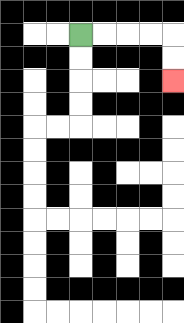{'start': '[3, 1]', 'end': '[7, 3]', 'path_directions': 'R,R,R,R,D,D', 'path_coordinates': '[[3, 1], [4, 1], [5, 1], [6, 1], [7, 1], [7, 2], [7, 3]]'}